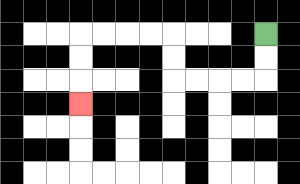{'start': '[11, 1]', 'end': '[3, 4]', 'path_directions': 'D,D,L,L,L,L,U,U,L,L,L,L,D,D,D', 'path_coordinates': '[[11, 1], [11, 2], [11, 3], [10, 3], [9, 3], [8, 3], [7, 3], [7, 2], [7, 1], [6, 1], [5, 1], [4, 1], [3, 1], [3, 2], [3, 3], [3, 4]]'}